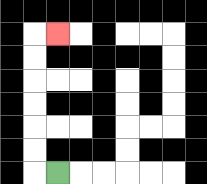{'start': '[2, 7]', 'end': '[2, 1]', 'path_directions': 'L,U,U,U,U,U,U,R', 'path_coordinates': '[[2, 7], [1, 7], [1, 6], [1, 5], [1, 4], [1, 3], [1, 2], [1, 1], [2, 1]]'}